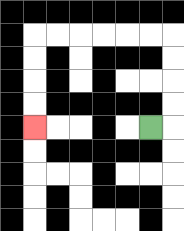{'start': '[6, 5]', 'end': '[1, 5]', 'path_directions': 'R,U,U,U,U,L,L,L,L,L,L,D,D,D,D', 'path_coordinates': '[[6, 5], [7, 5], [7, 4], [7, 3], [7, 2], [7, 1], [6, 1], [5, 1], [4, 1], [3, 1], [2, 1], [1, 1], [1, 2], [1, 3], [1, 4], [1, 5]]'}